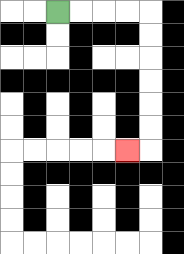{'start': '[2, 0]', 'end': '[5, 6]', 'path_directions': 'R,R,R,R,D,D,D,D,D,D,L', 'path_coordinates': '[[2, 0], [3, 0], [4, 0], [5, 0], [6, 0], [6, 1], [6, 2], [6, 3], [6, 4], [6, 5], [6, 6], [5, 6]]'}